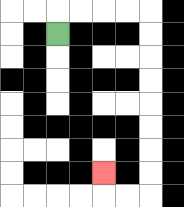{'start': '[2, 1]', 'end': '[4, 7]', 'path_directions': 'U,R,R,R,R,D,D,D,D,D,D,D,D,L,L,U', 'path_coordinates': '[[2, 1], [2, 0], [3, 0], [4, 0], [5, 0], [6, 0], [6, 1], [6, 2], [6, 3], [6, 4], [6, 5], [6, 6], [6, 7], [6, 8], [5, 8], [4, 8], [4, 7]]'}